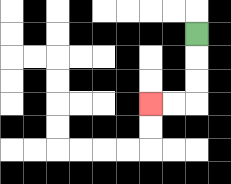{'start': '[8, 1]', 'end': '[6, 4]', 'path_directions': 'D,D,D,L,L', 'path_coordinates': '[[8, 1], [8, 2], [8, 3], [8, 4], [7, 4], [6, 4]]'}